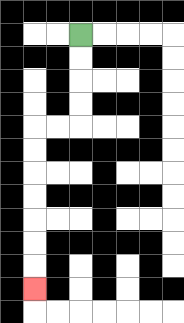{'start': '[3, 1]', 'end': '[1, 12]', 'path_directions': 'D,D,D,D,L,L,D,D,D,D,D,D,D', 'path_coordinates': '[[3, 1], [3, 2], [3, 3], [3, 4], [3, 5], [2, 5], [1, 5], [1, 6], [1, 7], [1, 8], [1, 9], [1, 10], [1, 11], [1, 12]]'}